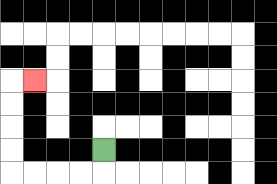{'start': '[4, 6]', 'end': '[1, 3]', 'path_directions': 'D,L,L,L,L,U,U,U,U,R', 'path_coordinates': '[[4, 6], [4, 7], [3, 7], [2, 7], [1, 7], [0, 7], [0, 6], [0, 5], [0, 4], [0, 3], [1, 3]]'}